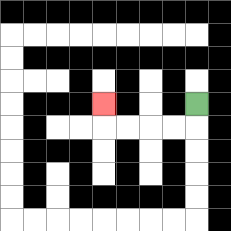{'start': '[8, 4]', 'end': '[4, 4]', 'path_directions': 'D,L,L,L,L,U', 'path_coordinates': '[[8, 4], [8, 5], [7, 5], [6, 5], [5, 5], [4, 5], [4, 4]]'}